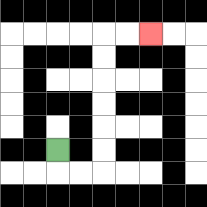{'start': '[2, 6]', 'end': '[6, 1]', 'path_directions': 'D,R,R,U,U,U,U,U,U,R,R', 'path_coordinates': '[[2, 6], [2, 7], [3, 7], [4, 7], [4, 6], [4, 5], [4, 4], [4, 3], [4, 2], [4, 1], [5, 1], [6, 1]]'}